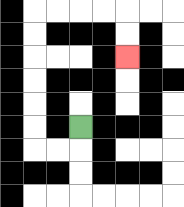{'start': '[3, 5]', 'end': '[5, 2]', 'path_directions': 'D,L,L,U,U,U,U,U,U,R,R,R,R,D,D', 'path_coordinates': '[[3, 5], [3, 6], [2, 6], [1, 6], [1, 5], [1, 4], [1, 3], [1, 2], [1, 1], [1, 0], [2, 0], [3, 0], [4, 0], [5, 0], [5, 1], [5, 2]]'}